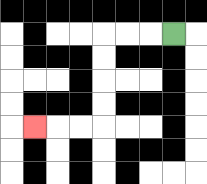{'start': '[7, 1]', 'end': '[1, 5]', 'path_directions': 'L,L,L,D,D,D,D,L,L,L', 'path_coordinates': '[[7, 1], [6, 1], [5, 1], [4, 1], [4, 2], [4, 3], [4, 4], [4, 5], [3, 5], [2, 5], [1, 5]]'}